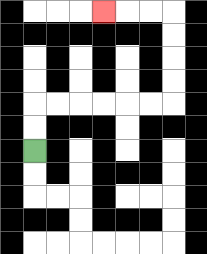{'start': '[1, 6]', 'end': '[4, 0]', 'path_directions': 'U,U,R,R,R,R,R,R,U,U,U,U,L,L,L', 'path_coordinates': '[[1, 6], [1, 5], [1, 4], [2, 4], [3, 4], [4, 4], [5, 4], [6, 4], [7, 4], [7, 3], [7, 2], [7, 1], [7, 0], [6, 0], [5, 0], [4, 0]]'}